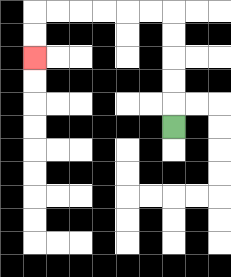{'start': '[7, 5]', 'end': '[1, 2]', 'path_directions': 'U,U,U,U,U,L,L,L,L,L,L,D,D', 'path_coordinates': '[[7, 5], [7, 4], [7, 3], [7, 2], [7, 1], [7, 0], [6, 0], [5, 0], [4, 0], [3, 0], [2, 0], [1, 0], [1, 1], [1, 2]]'}